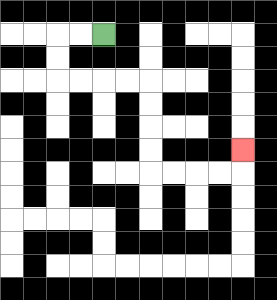{'start': '[4, 1]', 'end': '[10, 6]', 'path_directions': 'L,L,D,D,R,R,R,R,D,D,D,D,R,R,R,R,U', 'path_coordinates': '[[4, 1], [3, 1], [2, 1], [2, 2], [2, 3], [3, 3], [4, 3], [5, 3], [6, 3], [6, 4], [6, 5], [6, 6], [6, 7], [7, 7], [8, 7], [9, 7], [10, 7], [10, 6]]'}